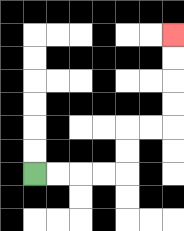{'start': '[1, 7]', 'end': '[7, 1]', 'path_directions': 'R,R,R,R,U,U,R,R,U,U,U,U', 'path_coordinates': '[[1, 7], [2, 7], [3, 7], [4, 7], [5, 7], [5, 6], [5, 5], [6, 5], [7, 5], [7, 4], [7, 3], [7, 2], [7, 1]]'}